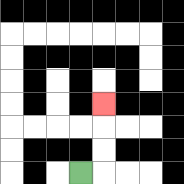{'start': '[3, 7]', 'end': '[4, 4]', 'path_directions': 'R,U,U,U', 'path_coordinates': '[[3, 7], [4, 7], [4, 6], [4, 5], [4, 4]]'}